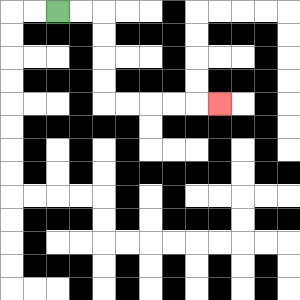{'start': '[2, 0]', 'end': '[9, 4]', 'path_directions': 'R,R,D,D,D,D,R,R,R,R,R', 'path_coordinates': '[[2, 0], [3, 0], [4, 0], [4, 1], [4, 2], [4, 3], [4, 4], [5, 4], [6, 4], [7, 4], [8, 4], [9, 4]]'}